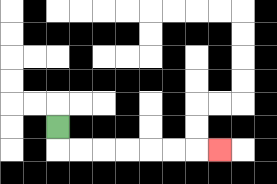{'start': '[2, 5]', 'end': '[9, 6]', 'path_directions': 'D,R,R,R,R,R,R,R', 'path_coordinates': '[[2, 5], [2, 6], [3, 6], [4, 6], [5, 6], [6, 6], [7, 6], [8, 6], [9, 6]]'}